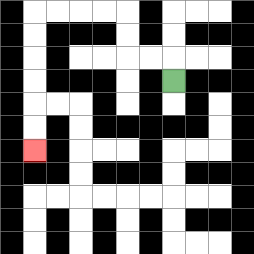{'start': '[7, 3]', 'end': '[1, 6]', 'path_directions': 'U,L,L,U,U,L,L,L,L,D,D,D,D,D,D', 'path_coordinates': '[[7, 3], [7, 2], [6, 2], [5, 2], [5, 1], [5, 0], [4, 0], [3, 0], [2, 0], [1, 0], [1, 1], [1, 2], [1, 3], [1, 4], [1, 5], [1, 6]]'}